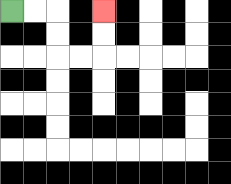{'start': '[0, 0]', 'end': '[4, 0]', 'path_directions': 'R,R,D,D,R,R,U,U', 'path_coordinates': '[[0, 0], [1, 0], [2, 0], [2, 1], [2, 2], [3, 2], [4, 2], [4, 1], [4, 0]]'}